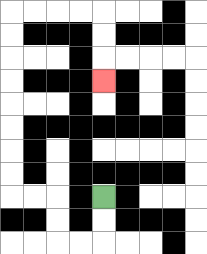{'start': '[4, 8]', 'end': '[4, 3]', 'path_directions': 'D,D,L,L,U,U,L,L,U,U,U,U,U,U,U,U,R,R,R,R,D,D,D', 'path_coordinates': '[[4, 8], [4, 9], [4, 10], [3, 10], [2, 10], [2, 9], [2, 8], [1, 8], [0, 8], [0, 7], [0, 6], [0, 5], [0, 4], [0, 3], [0, 2], [0, 1], [0, 0], [1, 0], [2, 0], [3, 0], [4, 0], [4, 1], [4, 2], [4, 3]]'}